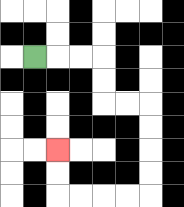{'start': '[1, 2]', 'end': '[2, 6]', 'path_directions': 'R,R,R,D,D,R,R,D,D,D,D,L,L,L,L,U,U', 'path_coordinates': '[[1, 2], [2, 2], [3, 2], [4, 2], [4, 3], [4, 4], [5, 4], [6, 4], [6, 5], [6, 6], [6, 7], [6, 8], [5, 8], [4, 8], [3, 8], [2, 8], [2, 7], [2, 6]]'}